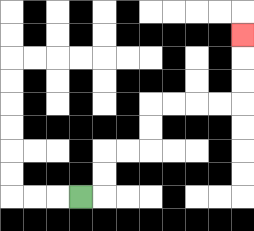{'start': '[3, 8]', 'end': '[10, 1]', 'path_directions': 'R,U,U,R,R,U,U,R,R,R,R,U,U,U', 'path_coordinates': '[[3, 8], [4, 8], [4, 7], [4, 6], [5, 6], [6, 6], [6, 5], [6, 4], [7, 4], [8, 4], [9, 4], [10, 4], [10, 3], [10, 2], [10, 1]]'}